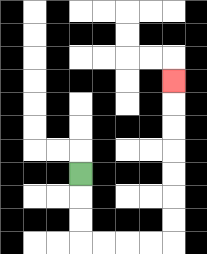{'start': '[3, 7]', 'end': '[7, 3]', 'path_directions': 'D,D,D,R,R,R,R,U,U,U,U,U,U,U', 'path_coordinates': '[[3, 7], [3, 8], [3, 9], [3, 10], [4, 10], [5, 10], [6, 10], [7, 10], [7, 9], [7, 8], [7, 7], [7, 6], [7, 5], [7, 4], [7, 3]]'}